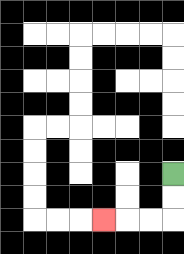{'start': '[7, 7]', 'end': '[4, 9]', 'path_directions': 'D,D,L,L,L', 'path_coordinates': '[[7, 7], [7, 8], [7, 9], [6, 9], [5, 9], [4, 9]]'}